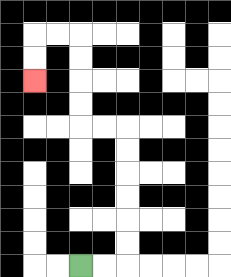{'start': '[3, 11]', 'end': '[1, 3]', 'path_directions': 'R,R,U,U,U,U,U,U,L,L,U,U,U,U,L,L,D,D', 'path_coordinates': '[[3, 11], [4, 11], [5, 11], [5, 10], [5, 9], [5, 8], [5, 7], [5, 6], [5, 5], [4, 5], [3, 5], [3, 4], [3, 3], [3, 2], [3, 1], [2, 1], [1, 1], [1, 2], [1, 3]]'}